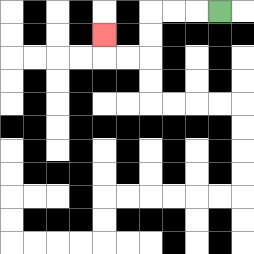{'start': '[9, 0]', 'end': '[4, 1]', 'path_directions': 'L,L,L,D,D,L,L,U', 'path_coordinates': '[[9, 0], [8, 0], [7, 0], [6, 0], [6, 1], [6, 2], [5, 2], [4, 2], [4, 1]]'}